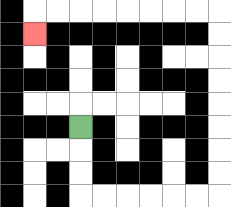{'start': '[3, 5]', 'end': '[1, 1]', 'path_directions': 'D,D,D,R,R,R,R,R,R,U,U,U,U,U,U,U,U,L,L,L,L,L,L,L,L,D', 'path_coordinates': '[[3, 5], [3, 6], [3, 7], [3, 8], [4, 8], [5, 8], [6, 8], [7, 8], [8, 8], [9, 8], [9, 7], [9, 6], [9, 5], [9, 4], [9, 3], [9, 2], [9, 1], [9, 0], [8, 0], [7, 0], [6, 0], [5, 0], [4, 0], [3, 0], [2, 0], [1, 0], [1, 1]]'}